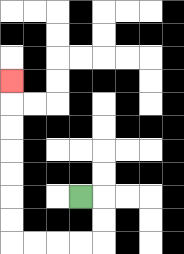{'start': '[3, 8]', 'end': '[0, 3]', 'path_directions': 'R,D,D,L,L,L,L,U,U,U,U,U,U,U', 'path_coordinates': '[[3, 8], [4, 8], [4, 9], [4, 10], [3, 10], [2, 10], [1, 10], [0, 10], [0, 9], [0, 8], [0, 7], [0, 6], [0, 5], [0, 4], [0, 3]]'}